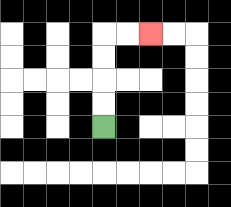{'start': '[4, 5]', 'end': '[6, 1]', 'path_directions': 'U,U,U,U,R,R', 'path_coordinates': '[[4, 5], [4, 4], [4, 3], [4, 2], [4, 1], [5, 1], [6, 1]]'}